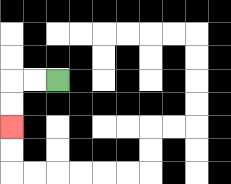{'start': '[2, 3]', 'end': '[0, 5]', 'path_directions': 'L,L,D,D', 'path_coordinates': '[[2, 3], [1, 3], [0, 3], [0, 4], [0, 5]]'}